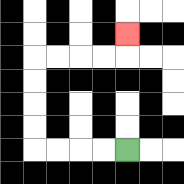{'start': '[5, 6]', 'end': '[5, 1]', 'path_directions': 'L,L,L,L,U,U,U,U,R,R,R,R,U', 'path_coordinates': '[[5, 6], [4, 6], [3, 6], [2, 6], [1, 6], [1, 5], [1, 4], [1, 3], [1, 2], [2, 2], [3, 2], [4, 2], [5, 2], [5, 1]]'}